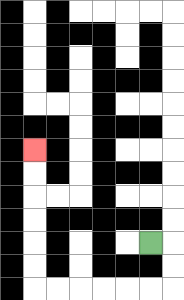{'start': '[6, 10]', 'end': '[1, 6]', 'path_directions': 'R,D,D,L,L,L,L,L,L,U,U,U,U,U,U', 'path_coordinates': '[[6, 10], [7, 10], [7, 11], [7, 12], [6, 12], [5, 12], [4, 12], [3, 12], [2, 12], [1, 12], [1, 11], [1, 10], [1, 9], [1, 8], [1, 7], [1, 6]]'}